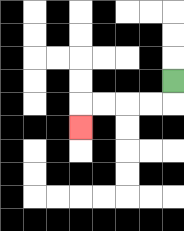{'start': '[7, 3]', 'end': '[3, 5]', 'path_directions': 'D,L,L,L,L,D', 'path_coordinates': '[[7, 3], [7, 4], [6, 4], [5, 4], [4, 4], [3, 4], [3, 5]]'}